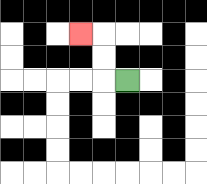{'start': '[5, 3]', 'end': '[3, 1]', 'path_directions': 'L,U,U,L', 'path_coordinates': '[[5, 3], [4, 3], [4, 2], [4, 1], [3, 1]]'}